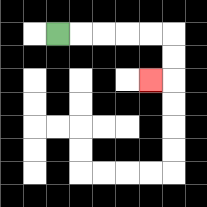{'start': '[2, 1]', 'end': '[6, 3]', 'path_directions': 'R,R,R,R,R,D,D,L', 'path_coordinates': '[[2, 1], [3, 1], [4, 1], [5, 1], [6, 1], [7, 1], [7, 2], [7, 3], [6, 3]]'}